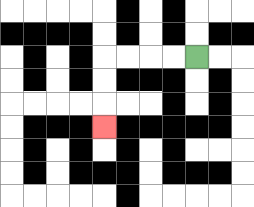{'start': '[8, 2]', 'end': '[4, 5]', 'path_directions': 'L,L,L,L,D,D,D', 'path_coordinates': '[[8, 2], [7, 2], [6, 2], [5, 2], [4, 2], [4, 3], [4, 4], [4, 5]]'}